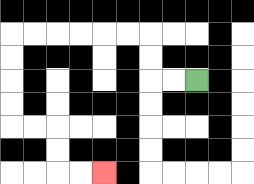{'start': '[8, 3]', 'end': '[4, 7]', 'path_directions': 'L,L,U,U,L,L,L,L,L,L,D,D,D,D,R,R,D,D,R,R', 'path_coordinates': '[[8, 3], [7, 3], [6, 3], [6, 2], [6, 1], [5, 1], [4, 1], [3, 1], [2, 1], [1, 1], [0, 1], [0, 2], [0, 3], [0, 4], [0, 5], [1, 5], [2, 5], [2, 6], [2, 7], [3, 7], [4, 7]]'}